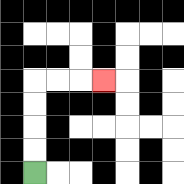{'start': '[1, 7]', 'end': '[4, 3]', 'path_directions': 'U,U,U,U,R,R,R', 'path_coordinates': '[[1, 7], [1, 6], [1, 5], [1, 4], [1, 3], [2, 3], [3, 3], [4, 3]]'}